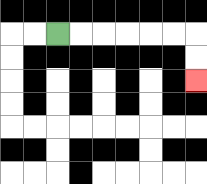{'start': '[2, 1]', 'end': '[8, 3]', 'path_directions': 'R,R,R,R,R,R,D,D', 'path_coordinates': '[[2, 1], [3, 1], [4, 1], [5, 1], [6, 1], [7, 1], [8, 1], [8, 2], [8, 3]]'}